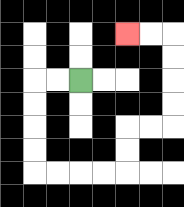{'start': '[3, 3]', 'end': '[5, 1]', 'path_directions': 'L,L,D,D,D,D,R,R,R,R,U,U,R,R,U,U,U,U,L,L', 'path_coordinates': '[[3, 3], [2, 3], [1, 3], [1, 4], [1, 5], [1, 6], [1, 7], [2, 7], [3, 7], [4, 7], [5, 7], [5, 6], [5, 5], [6, 5], [7, 5], [7, 4], [7, 3], [7, 2], [7, 1], [6, 1], [5, 1]]'}